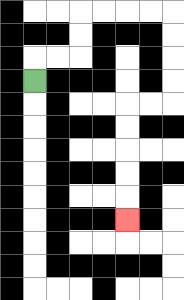{'start': '[1, 3]', 'end': '[5, 9]', 'path_directions': 'U,R,R,U,U,R,R,R,R,D,D,D,D,L,L,D,D,D,D,D', 'path_coordinates': '[[1, 3], [1, 2], [2, 2], [3, 2], [3, 1], [3, 0], [4, 0], [5, 0], [6, 0], [7, 0], [7, 1], [7, 2], [7, 3], [7, 4], [6, 4], [5, 4], [5, 5], [5, 6], [5, 7], [5, 8], [5, 9]]'}